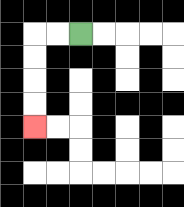{'start': '[3, 1]', 'end': '[1, 5]', 'path_directions': 'L,L,D,D,D,D', 'path_coordinates': '[[3, 1], [2, 1], [1, 1], [1, 2], [1, 3], [1, 4], [1, 5]]'}